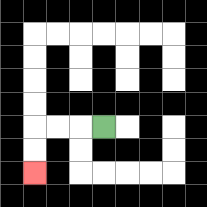{'start': '[4, 5]', 'end': '[1, 7]', 'path_directions': 'L,L,L,D,D', 'path_coordinates': '[[4, 5], [3, 5], [2, 5], [1, 5], [1, 6], [1, 7]]'}